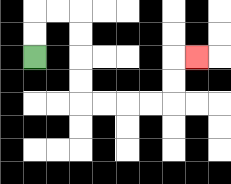{'start': '[1, 2]', 'end': '[8, 2]', 'path_directions': 'U,U,R,R,D,D,D,D,R,R,R,R,U,U,R', 'path_coordinates': '[[1, 2], [1, 1], [1, 0], [2, 0], [3, 0], [3, 1], [3, 2], [3, 3], [3, 4], [4, 4], [5, 4], [6, 4], [7, 4], [7, 3], [7, 2], [8, 2]]'}